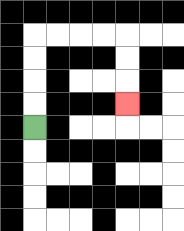{'start': '[1, 5]', 'end': '[5, 4]', 'path_directions': 'U,U,U,U,R,R,R,R,D,D,D', 'path_coordinates': '[[1, 5], [1, 4], [1, 3], [1, 2], [1, 1], [2, 1], [3, 1], [4, 1], [5, 1], [5, 2], [5, 3], [5, 4]]'}